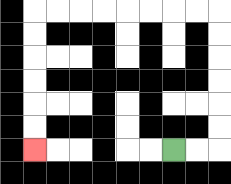{'start': '[7, 6]', 'end': '[1, 6]', 'path_directions': 'R,R,U,U,U,U,U,U,L,L,L,L,L,L,L,L,D,D,D,D,D,D', 'path_coordinates': '[[7, 6], [8, 6], [9, 6], [9, 5], [9, 4], [9, 3], [9, 2], [9, 1], [9, 0], [8, 0], [7, 0], [6, 0], [5, 0], [4, 0], [3, 0], [2, 0], [1, 0], [1, 1], [1, 2], [1, 3], [1, 4], [1, 5], [1, 6]]'}